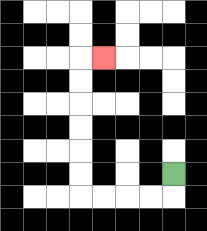{'start': '[7, 7]', 'end': '[4, 2]', 'path_directions': 'D,L,L,L,L,U,U,U,U,U,U,R', 'path_coordinates': '[[7, 7], [7, 8], [6, 8], [5, 8], [4, 8], [3, 8], [3, 7], [3, 6], [3, 5], [3, 4], [3, 3], [3, 2], [4, 2]]'}